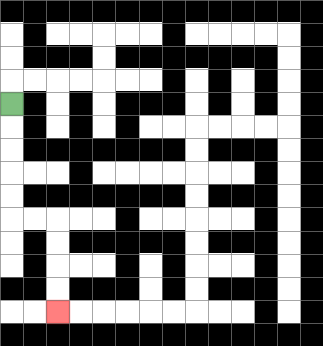{'start': '[0, 4]', 'end': '[2, 13]', 'path_directions': 'D,D,D,D,D,R,R,D,D,D,D', 'path_coordinates': '[[0, 4], [0, 5], [0, 6], [0, 7], [0, 8], [0, 9], [1, 9], [2, 9], [2, 10], [2, 11], [2, 12], [2, 13]]'}